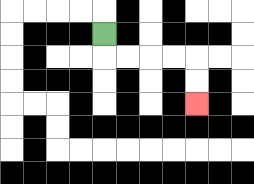{'start': '[4, 1]', 'end': '[8, 4]', 'path_directions': 'D,R,R,R,R,D,D', 'path_coordinates': '[[4, 1], [4, 2], [5, 2], [6, 2], [7, 2], [8, 2], [8, 3], [8, 4]]'}